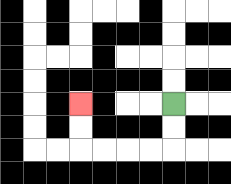{'start': '[7, 4]', 'end': '[3, 4]', 'path_directions': 'D,D,L,L,L,L,U,U', 'path_coordinates': '[[7, 4], [7, 5], [7, 6], [6, 6], [5, 6], [4, 6], [3, 6], [3, 5], [3, 4]]'}